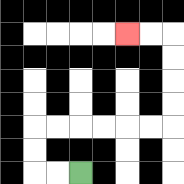{'start': '[3, 7]', 'end': '[5, 1]', 'path_directions': 'L,L,U,U,R,R,R,R,R,R,U,U,U,U,L,L', 'path_coordinates': '[[3, 7], [2, 7], [1, 7], [1, 6], [1, 5], [2, 5], [3, 5], [4, 5], [5, 5], [6, 5], [7, 5], [7, 4], [7, 3], [7, 2], [7, 1], [6, 1], [5, 1]]'}